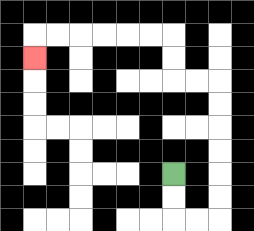{'start': '[7, 7]', 'end': '[1, 2]', 'path_directions': 'D,D,R,R,U,U,U,U,U,U,L,L,U,U,L,L,L,L,L,L,D', 'path_coordinates': '[[7, 7], [7, 8], [7, 9], [8, 9], [9, 9], [9, 8], [9, 7], [9, 6], [9, 5], [9, 4], [9, 3], [8, 3], [7, 3], [7, 2], [7, 1], [6, 1], [5, 1], [4, 1], [3, 1], [2, 1], [1, 1], [1, 2]]'}